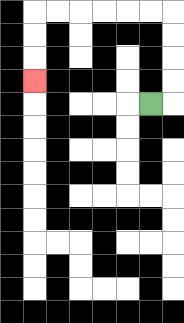{'start': '[6, 4]', 'end': '[1, 3]', 'path_directions': 'R,U,U,U,U,L,L,L,L,L,L,D,D,D', 'path_coordinates': '[[6, 4], [7, 4], [7, 3], [7, 2], [7, 1], [7, 0], [6, 0], [5, 0], [4, 0], [3, 0], [2, 0], [1, 0], [1, 1], [1, 2], [1, 3]]'}